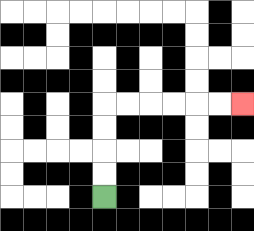{'start': '[4, 8]', 'end': '[10, 4]', 'path_directions': 'U,U,U,U,R,R,R,R,R,R', 'path_coordinates': '[[4, 8], [4, 7], [4, 6], [4, 5], [4, 4], [5, 4], [6, 4], [7, 4], [8, 4], [9, 4], [10, 4]]'}